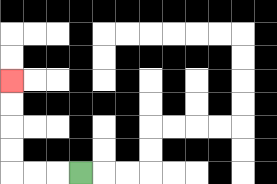{'start': '[3, 7]', 'end': '[0, 3]', 'path_directions': 'L,L,L,U,U,U,U', 'path_coordinates': '[[3, 7], [2, 7], [1, 7], [0, 7], [0, 6], [0, 5], [0, 4], [0, 3]]'}